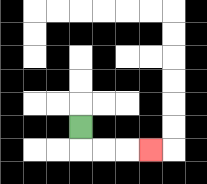{'start': '[3, 5]', 'end': '[6, 6]', 'path_directions': 'D,R,R,R', 'path_coordinates': '[[3, 5], [3, 6], [4, 6], [5, 6], [6, 6]]'}